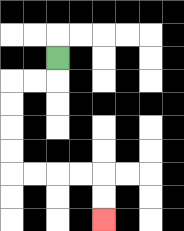{'start': '[2, 2]', 'end': '[4, 9]', 'path_directions': 'D,L,L,D,D,D,D,R,R,R,R,D,D', 'path_coordinates': '[[2, 2], [2, 3], [1, 3], [0, 3], [0, 4], [0, 5], [0, 6], [0, 7], [1, 7], [2, 7], [3, 7], [4, 7], [4, 8], [4, 9]]'}